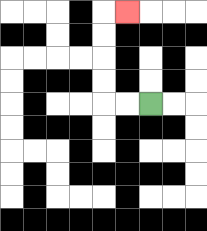{'start': '[6, 4]', 'end': '[5, 0]', 'path_directions': 'L,L,U,U,U,U,R', 'path_coordinates': '[[6, 4], [5, 4], [4, 4], [4, 3], [4, 2], [4, 1], [4, 0], [5, 0]]'}